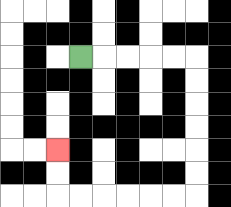{'start': '[3, 2]', 'end': '[2, 6]', 'path_directions': 'R,R,R,R,R,D,D,D,D,D,D,L,L,L,L,L,L,U,U', 'path_coordinates': '[[3, 2], [4, 2], [5, 2], [6, 2], [7, 2], [8, 2], [8, 3], [8, 4], [8, 5], [8, 6], [8, 7], [8, 8], [7, 8], [6, 8], [5, 8], [4, 8], [3, 8], [2, 8], [2, 7], [2, 6]]'}